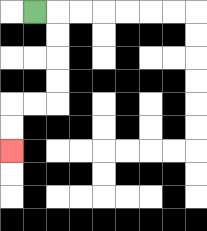{'start': '[1, 0]', 'end': '[0, 6]', 'path_directions': 'R,D,D,D,D,L,L,D,D', 'path_coordinates': '[[1, 0], [2, 0], [2, 1], [2, 2], [2, 3], [2, 4], [1, 4], [0, 4], [0, 5], [0, 6]]'}